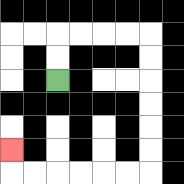{'start': '[2, 3]', 'end': '[0, 6]', 'path_directions': 'U,U,R,R,R,R,D,D,D,D,D,D,L,L,L,L,L,L,U', 'path_coordinates': '[[2, 3], [2, 2], [2, 1], [3, 1], [4, 1], [5, 1], [6, 1], [6, 2], [6, 3], [6, 4], [6, 5], [6, 6], [6, 7], [5, 7], [4, 7], [3, 7], [2, 7], [1, 7], [0, 7], [0, 6]]'}